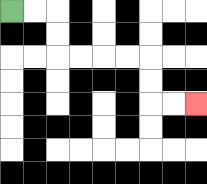{'start': '[0, 0]', 'end': '[8, 4]', 'path_directions': 'R,R,D,D,R,R,R,R,D,D,R,R', 'path_coordinates': '[[0, 0], [1, 0], [2, 0], [2, 1], [2, 2], [3, 2], [4, 2], [5, 2], [6, 2], [6, 3], [6, 4], [7, 4], [8, 4]]'}